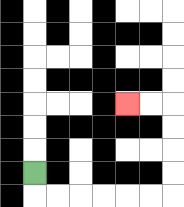{'start': '[1, 7]', 'end': '[5, 4]', 'path_directions': 'D,R,R,R,R,R,R,U,U,U,U,L,L', 'path_coordinates': '[[1, 7], [1, 8], [2, 8], [3, 8], [4, 8], [5, 8], [6, 8], [7, 8], [7, 7], [7, 6], [7, 5], [7, 4], [6, 4], [5, 4]]'}